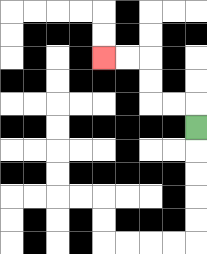{'start': '[8, 5]', 'end': '[4, 2]', 'path_directions': 'U,L,L,U,U,L,L', 'path_coordinates': '[[8, 5], [8, 4], [7, 4], [6, 4], [6, 3], [6, 2], [5, 2], [4, 2]]'}